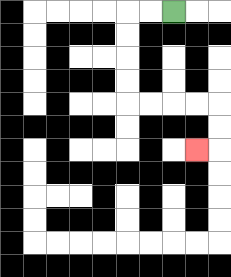{'start': '[7, 0]', 'end': '[8, 6]', 'path_directions': 'L,L,D,D,D,D,R,R,R,R,D,D,L', 'path_coordinates': '[[7, 0], [6, 0], [5, 0], [5, 1], [5, 2], [5, 3], [5, 4], [6, 4], [7, 4], [8, 4], [9, 4], [9, 5], [9, 6], [8, 6]]'}